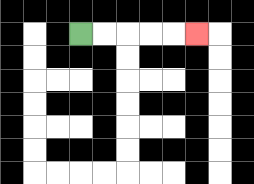{'start': '[3, 1]', 'end': '[8, 1]', 'path_directions': 'R,R,R,R,R', 'path_coordinates': '[[3, 1], [4, 1], [5, 1], [6, 1], [7, 1], [8, 1]]'}